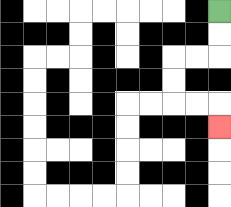{'start': '[9, 0]', 'end': '[9, 5]', 'path_directions': 'D,D,L,L,D,D,R,R,D', 'path_coordinates': '[[9, 0], [9, 1], [9, 2], [8, 2], [7, 2], [7, 3], [7, 4], [8, 4], [9, 4], [9, 5]]'}